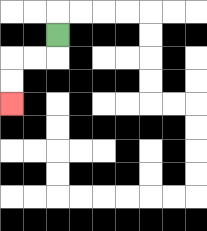{'start': '[2, 1]', 'end': '[0, 4]', 'path_directions': 'D,L,L,D,D', 'path_coordinates': '[[2, 1], [2, 2], [1, 2], [0, 2], [0, 3], [0, 4]]'}